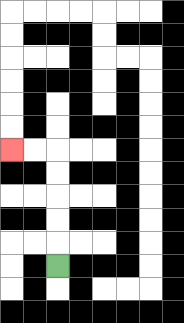{'start': '[2, 11]', 'end': '[0, 6]', 'path_directions': 'U,U,U,U,U,L,L', 'path_coordinates': '[[2, 11], [2, 10], [2, 9], [2, 8], [2, 7], [2, 6], [1, 6], [0, 6]]'}